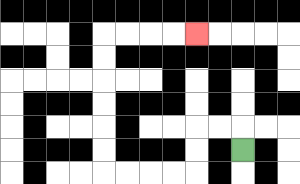{'start': '[10, 6]', 'end': '[8, 1]', 'path_directions': 'U,L,L,D,D,L,L,L,L,U,U,U,U,U,U,R,R,R,R', 'path_coordinates': '[[10, 6], [10, 5], [9, 5], [8, 5], [8, 6], [8, 7], [7, 7], [6, 7], [5, 7], [4, 7], [4, 6], [4, 5], [4, 4], [4, 3], [4, 2], [4, 1], [5, 1], [6, 1], [7, 1], [8, 1]]'}